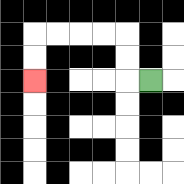{'start': '[6, 3]', 'end': '[1, 3]', 'path_directions': 'L,U,U,L,L,L,L,D,D', 'path_coordinates': '[[6, 3], [5, 3], [5, 2], [5, 1], [4, 1], [3, 1], [2, 1], [1, 1], [1, 2], [1, 3]]'}